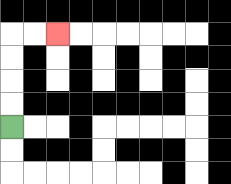{'start': '[0, 5]', 'end': '[2, 1]', 'path_directions': 'U,U,U,U,R,R', 'path_coordinates': '[[0, 5], [0, 4], [0, 3], [0, 2], [0, 1], [1, 1], [2, 1]]'}